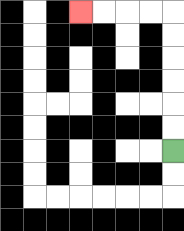{'start': '[7, 6]', 'end': '[3, 0]', 'path_directions': 'U,U,U,U,U,U,L,L,L,L', 'path_coordinates': '[[7, 6], [7, 5], [7, 4], [7, 3], [7, 2], [7, 1], [7, 0], [6, 0], [5, 0], [4, 0], [3, 0]]'}